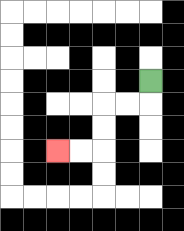{'start': '[6, 3]', 'end': '[2, 6]', 'path_directions': 'D,L,L,D,D,L,L', 'path_coordinates': '[[6, 3], [6, 4], [5, 4], [4, 4], [4, 5], [4, 6], [3, 6], [2, 6]]'}